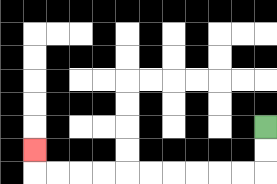{'start': '[11, 5]', 'end': '[1, 6]', 'path_directions': 'D,D,L,L,L,L,L,L,L,L,L,L,U', 'path_coordinates': '[[11, 5], [11, 6], [11, 7], [10, 7], [9, 7], [8, 7], [7, 7], [6, 7], [5, 7], [4, 7], [3, 7], [2, 7], [1, 7], [1, 6]]'}